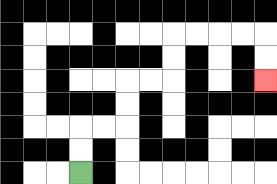{'start': '[3, 7]', 'end': '[11, 3]', 'path_directions': 'U,U,R,R,U,U,R,R,U,U,R,R,R,R,D,D', 'path_coordinates': '[[3, 7], [3, 6], [3, 5], [4, 5], [5, 5], [5, 4], [5, 3], [6, 3], [7, 3], [7, 2], [7, 1], [8, 1], [9, 1], [10, 1], [11, 1], [11, 2], [11, 3]]'}